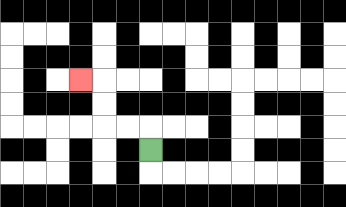{'start': '[6, 6]', 'end': '[3, 3]', 'path_directions': 'U,L,L,U,U,L', 'path_coordinates': '[[6, 6], [6, 5], [5, 5], [4, 5], [4, 4], [4, 3], [3, 3]]'}